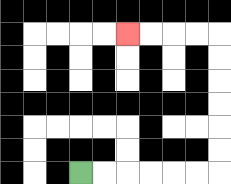{'start': '[3, 7]', 'end': '[5, 1]', 'path_directions': 'R,R,R,R,R,R,U,U,U,U,U,U,L,L,L,L', 'path_coordinates': '[[3, 7], [4, 7], [5, 7], [6, 7], [7, 7], [8, 7], [9, 7], [9, 6], [9, 5], [9, 4], [9, 3], [9, 2], [9, 1], [8, 1], [7, 1], [6, 1], [5, 1]]'}